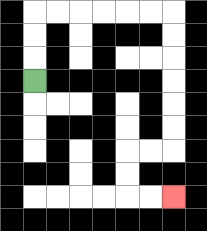{'start': '[1, 3]', 'end': '[7, 8]', 'path_directions': 'U,U,U,R,R,R,R,R,R,D,D,D,D,D,D,L,L,D,D,R,R', 'path_coordinates': '[[1, 3], [1, 2], [1, 1], [1, 0], [2, 0], [3, 0], [4, 0], [5, 0], [6, 0], [7, 0], [7, 1], [7, 2], [7, 3], [7, 4], [7, 5], [7, 6], [6, 6], [5, 6], [5, 7], [5, 8], [6, 8], [7, 8]]'}